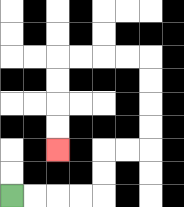{'start': '[0, 8]', 'end': '[2, 6]', 'path_directions': 'R,R,R,R,U,U,R,R,U,U,U,U,L,L,L,L,D,D,D,D', 'path_coordinates': '[[0, 8], [1, 8], [2, 8], [3, 8], [4, 8], [4, 7], [4, 6], [5, 6], [6, 6], [6, 5], [6, 4], [6, 3], [6, 2], [5, 2], [4, 2], [3, 2], [2, 2], [2, 3], [2, 4], [2, 5], [2, 6]]'}